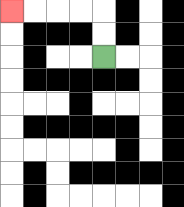{'start': '[4, 2]', 'end': '[0, 0]', 'path_directions': 'U,U,L,L,L,L', 'path_coordinates': '[[4, 2], [4, 1], [4, 0], [3, 0], [2, 0], [1, 0], [0, 0]]'}